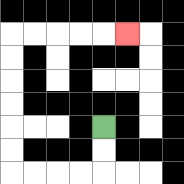{'start': '[4, 5]', 'end': '[5, 1]', 'path_directions': 'D,D,L,L,L,L,U,U,U,U,U,U,R,R,R,R,R', 'path_coordinates': '[[4, 5], [4, 6], [4, 7], [3, 7], [2, 7], [1, 7], [0, 7], [0, 6], [0, 5], [0, 4], [0, 3], [0, 2], [0, 1], [1, 1], [2, 1], [3, 1], [4, 1], [5, 1]]'}